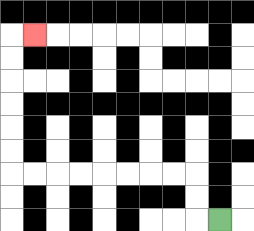{'start': '[9, 9]', 'end': '[1, 1]', 'path_directions': 'L,U,U,L,L,L,L,L,L,L,L,U,U,U,U,U,U,R', 'path_coordinates': '[[9, 9], [8, 9], [8, 8], [8, 7], [7, 7], [6, 7], [5, 7], [4, 7], [3, 7], [2, 7], [1, 7], [0, 7], [0, 6], [0, 5], [0, 4], [0, 3], [0, 2], [0, 1], [1, 1]]'}